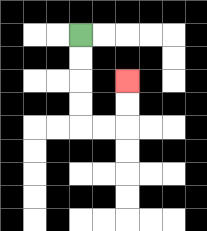{'start': '[3, 1]', 'end': '[5, 3]', 'path_directions': 'D,D,D,D,R,R,U,U', 'path_coordinates': '[[3, 1], [3, 2], [3, 3], [3, 4], [3, 5], [4, 5], [5, 5], [5, 4], [5, 3]]'}